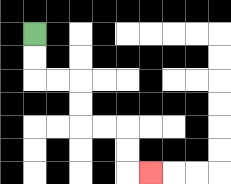{'start': '[1, 1]', 'end': '[6, 7]', 'path_directions': 'D,D,R,R,D,D,R,R,D,D,R', 'path_coordinates': '[[1, 1], [1, 2], [1, 3], [2, 3], [3, 3], [3, 4], [3, 5], [4, 5], [5, 5], [5, 6], [5, 7], [6, 7]]'}